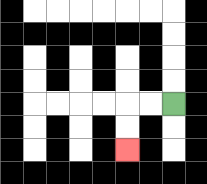{'start': '[7, 4]', 'end': '[5, 6]', 'path_directions': 'L,L,D,D', 'path_coordinates': '[[7, 4], [6, 4], [5, 4], [5, 5], [5, 6]]'}